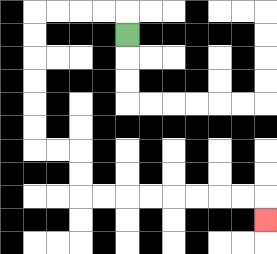{'start': '[5, 1]', 'end': '[11, 9]', 'path_directions': 'U,L,L,L,L,D,D,D,D,D,D,R,R,D,D,R,R,R,R,R,R,R,R,D', 'path_coordinates': '[[5, 1], [5, 0], [4, 0], [3, 0], [2, 0], [1, 0], [1, 1], [1, 2], [1, 3], [1, 4], [1, 5], [1, 6], [2, 6], [3, 6], [3, 7], [3, 8], [4, 8], [5, 8], [6, 8], [7, 8], [8, 8], [9, 8], [10, 8], [11, 8], [11, 9]]'}